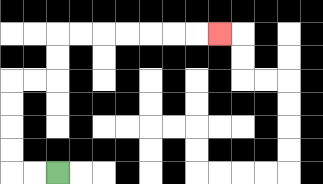{'start': '[2, 7]', 'end': '[9, 1]', 'path_directions': 'L,L,U,U,U,U,R,R,U,U,R,R,R,R,R,R,R', 'path_coordinates': '[[2, 7], [1, 7], [0, 7], [0, 6], [0, 5], [0, 4], [0, 3], [1, 3], [2, 3], [2, 2], [2, 1], [3, 1], [4, 1], [5, 1], [6, 1], [7, 1], [8, 1], [9, 1]]'}